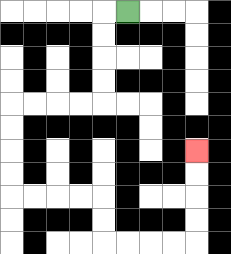{'start': '[5, 0]', 'end': '[8, 6]', 'path_directions': 'L,D,D,D,D,L,L,L,L,D,D,D,D,R,R,R,R,D,D,R,R,R,R,U,U,U,U', 'path_coordinates': '[[5, 0], [4, 0], [4, 1], [4, 2], [4, 3], [4, 4], [3, 4], [2, 4], [1, 4], [0, 4], [0, 5], [0, 6], [0, 7], [0, 8], [1, 8], [2, 8], [3, 8], [4, 8], [4, 9], [4, 10], [5, 10], [6, 10], [7, 10], [8, 10], [8, 9], [8, 8], [8, 7], [8, 6]]'}